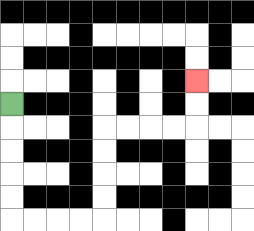{'start': '[0, 4]', 'end': '[8, 3]', 'path_directions': 'D,D,D,D,D,R,R,R,R,U,U,U,U,R,R,R,R,U,U', 'path_coordinates': '[[0, 4], [0, 5], [0, 6], [0, 7], [0, 8], [0, 9], [1, 9], [2, 9], [3, 9], [4, 9], [4, 8], [4, 7], [4, 6], [4, 5], [5, 5], [6, 5], [7, 5], [8, 5], [8, 4], [8, 3]]'}